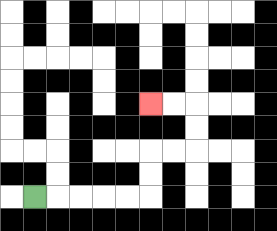{'start': '[1, 8]', 'end': '[6, 4]', 'path_directions': 'R,R,R,R,R,U,U,R,R,U,U,L,L', 'path_coordinates': '[[1, 8], [2, 8], [3, 8], [4, 8], [5, 8], [6, 8], [6, 7], [6, 6], [7, 6], [8, 6], [8, 5], [8, 4], [7, 4], [6, 4]]'}